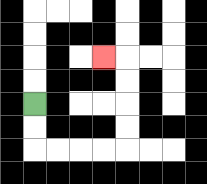{'start': '[1, 4]', 'end': '[4, 2]', 'path_directions': 'D,D,R,R,R,R,U,U,U,U,L', 'path_coordinates': '[[1, 4], [1, 5], [1, 6], [2, 6], [3, 6], [4, 6], [5, 6], [5, 5], [5, 4], [5, 3], [5, 2], [4, 2]]'}